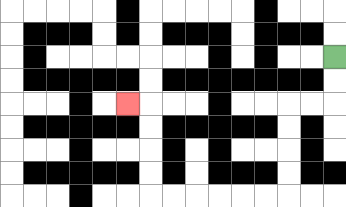{'start': '[14, 2]', 'end': '[5, 4]', 'path_directions': 'D,D,L,L,D,D,D,D,L,L,L,L,L,L,U,U,U,U,L', 'path_coordinates': '[[14, 2], [14, 3], [14, 4], [13, 4], [12, 4], [12, 5], [12, 6], [12, 7], [12, 8], [11, 8], [10, 8], [9, 8], [8, 8], [7, 8], [6, 8], [6, 7], [6, 6], [6, 5], [6, 4], [5, 4]]'}